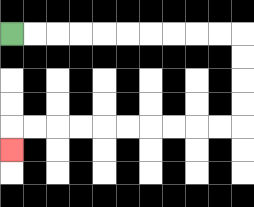{'start': '[0, 1]', 'end': '[0, 6]', 'path_directions': 'R,R,R,R,R,R,R,R,R,R,D,D,D,D,L,L,L,L,L,L,L,L,L,L,D', 'path_coordinates': '[[0, 1], [1, 1], [2, 1], [3, 1], [4, 1], [5, 1], [6, 1], [7, 1], [8, 1], [9, 1], [10, 1], [10, 2], [10, 3], [10, 4], [10, 5], [9, 5], [8, 5], [7, 5], [6, 5], [5, 5], [4, 5], [3, 5], [2, 5], [1, 5], [0, 5], [0, 6]]'}